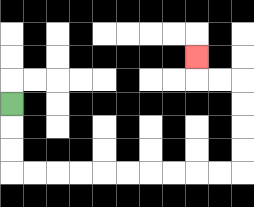{'start': '[0, 4]', 'end': '[8, 2]', 'path_directions': 'D,D,D,R,R,R,R,R,R,R,R,R,R,U,U,U,U,L,L,U', 'path_coordinates': '[[0, 4], [0, 5], [0, 6], [0, 7], [1, 7], [2, 7], [3, 7], [4, 7], [5, 7], [6, 7], [7, 7], [8, 7], [9, 7], [10, 7], [10, 6], [10, 5], [10, 4], [10, 3], [9, 3], [8, 3], [8, 2]]'}